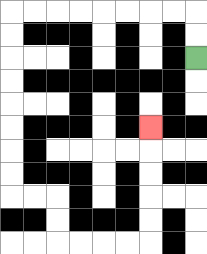{'start': '[8, 2]', 'end': '[6, 5]', 'path_directions': 'U,U,L,L,L,L,L,L,L,L,D,D,D,D,D,D,D,D,R,R,D,D,R,R,R,R,U,U,U,U,U', 'path_coordinates': '[[8, 2], [8, 1], [8, 0], [7, 0], [6, 0], [5, 0], [4, 0], [3, 0], [2, 0], [1, 0], [0, 0], [0, 1], [0, 2], [0, 3], [0, 4], [0, 5], [0, 6], [0, 7], [0, 8], [1, 8], [2, 8], [2, 9], [2, 10], [3, 10], [4, 10], [5, 10], [6, 10], [6, 9], [6, 8], [6, 7], [6, 6], [6, 5]]'}